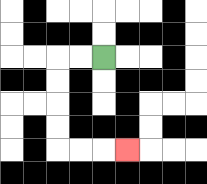{'start': '[4, 2]', 'end': '[5, 6]', 'path_directions': 'L,L,D,D,D,D,R,R,R', 'path_coordinates': '[[4, 2], [3, 2], [2, 2], [2, 3], [2, 4], [2, 5], [2, 6], [3, 6], [4, 6], [5, 6]]'}